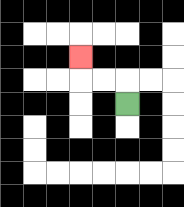{'start': '[5, 4]', 'end': '[3, 2]', 'path_directions': 'U,L,L,U', 'path_coordinates': '[[5, 4], [5, 3], [4, 3], [3, 3], [3, 2]]'}